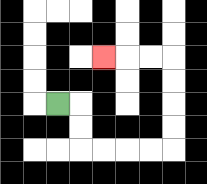{'start': '[2, 4]', 'end': '[4, 2]', 'path_directions': 'R,D,D,R,R,R,R,U,U,U,U,L,L,L', 'path_coordinates': '[[2, 4], [3, 4], [3, 5], [3, 6], [4, 6], [5, 6], [6, 6], [7, 6], [7, 5], [7, 4], [7, 3], [7, 2], [6, 2], [5, 2], [4, 2]]'}